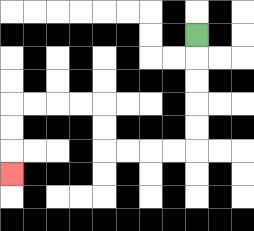{'start': '[8, 1]', 'end': '[0, 7]', 'path_directions': 'D,D,D,D,D,L,L,L,L,U,U,L,L,L,L,D,D,D', 'path_coordinates': '[[8, 1], [8, 2], [8, 3], [8, 4], [8, 5], [8, 6], [7, 6], [6, 6], [5, 6], [4, 6], [4, 5], [4, 4], [3, 4], [2, 4], [1, 4], [0, 4], [0, 5], [0, 6], [0, 7]]'}